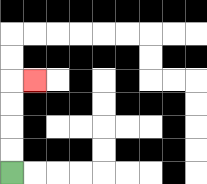{'start': '[0, 7]', 'end': '[1, 3]', 'path_directions': 'U,U,U,U,R', 'path_coordinates': '[[0, 7], [0, 6], [0, 5], [0, 4], [0, 3], [1, 3]]'}